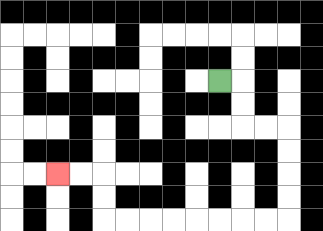{'start': '[9, 3]', 'end': '[2, 7]', 'path_directions': 'R,D,D,R,R,D,D,D,D,L,L,L,L,L,L,L,L,U,U,L,L', 'path_coordinates': '[[9, 3], [10, 3], [10, 4], [10, 5], [11, 5], [12, 5], [12, 6], [12, 7], [12, 8], [12, 9], [11, 9], [10, 9], [9, 9], [8, 9], [7, 9], [6, 9], [5, 9], [4, 9], [4, 8], [4, 7], [3, 7], [2, 7]]'}